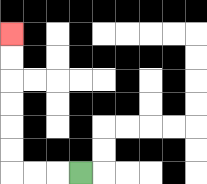{'start': '[3, 7]', 'end': '[0, 1]', 'path_directions': 'L,L,L,U,U,U,U,U,U', 'path_coordinates': '[[3, 7], [2, 7], [1, 7], [0, 7], [0, 6], [0, 5], [0, 4], [0, 3], [0, 2], [0, 1]]'}